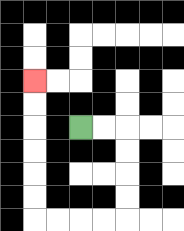{'start': '[3, 5]', 'end': '[1, 3]', 'path_directions': 'R,R,D,D,D,D,L,L,L,L,U,U,U,U,U,U', 'path_coordinates': '[[3, 5], [4, 5], [5, 5], [5, 6], [5, 7], [5, 8], [5, 9], [4, 9], [3, 9], [2, 9], [1, 9], [1, 8], [1, 7], [1, 6], [1, 5], [1, 4], [1, 3]]'}